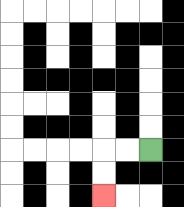{'start': '[6, 6]', 'end': '[4, 8]', 'path_directions': 'L,L,D,D', 'path_coordinates': '[[6, 6], [5, 6], [4, 6], [4, 7], [4, 8]]'}